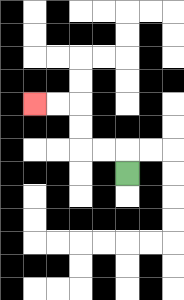{'start': '[5, 7]', 'end': '[1, 4]', 'path_directions': 'U,L,L,U,U,L,L', 'path_coordinates': '[[5, 7], [5, 6], [4, 6], [3, 6], [3, 5], [3, 4], [2, 4], [1, 4]]'}